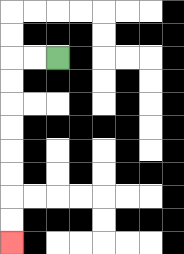{'start': '[2, 2]', 'end': '[0, 10]', 'path_directions': 'L,L,D,D,D,D,D,D,D,D', 'path_coordinates': '[[2, 2], [1, 2], [0, 2], [0, 3], [0, 4], [0, 5], [0, 6], [0, 7], [0, 8], [0, 9], [0, 10]]'}